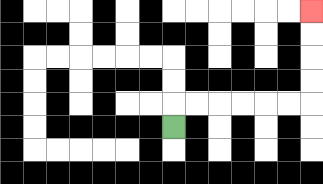{'start': '[7, 5]', 'end': '[13, 0]', 'path_directions': 'U,R,R,R,R,R,R,U,U,U,U', 'path_coordinates': '[[7, 5], [7, 4], [8, 4], [9, 4], [10, 4], [11, 4], [12, 4], [13, 4], [13, 3], [13, 2], [13, 1], [13, 0]]'}